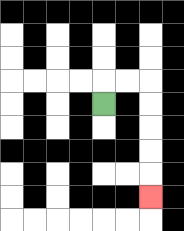{'start': '[4, 4]', 'end': '[6, 8]', 'path_directions': 'U,R,R,D,D,D,D,D', 'path_coordinates': '[[4, 4], [4, 3], [5, 3], [6, 3], [6, 4], [6, 5], [6, 6], [6, 7], [6, 8]]'}